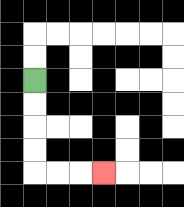{'start': '[1, 3]', 'end': '[4, 7]', 'path_directions': 'D,D,D,D,R,R,R', 'path_coordinates': '[[1, 3], [1, 4], [1, 5], [1, 6], [1, 7], [2, 7], [3, 7], [4, 7]]'}